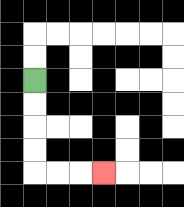{'start': '[1, 3]', 'end': '[4, 7]', 'path_directions': 'D,D,D,D,R,R,R', 'path_coordinates': '[[1, 3], [1, 4], [1, 5], [1, 6], [1, 7], [2, 7], [3, 7], [4, 7]]'}